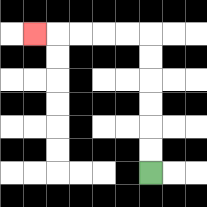{'start': '[6, 7]', 'end': '[1, 1]', 'path_directions': 'U,U,U,U,U,U,L,L,L,L,L', 'path_coordinates': '[[6, 7], [6, 6], [6, 5], [6, 4], [6, 3], [6, 2], [6, 1], [5, 1], [4, 1], [3, 1], [2, 1], [1, 1]]'}